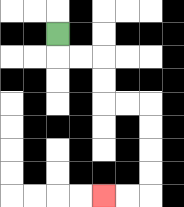{'start': '[2, 1]', 'end': '[4, 8]', 'path_directions': 'D,R,R,D,D,R,R,D,D,D,D,L,L', 'path_coordinates': '[[2, 1], [2, 2], [3, 2], [4, 2], [4, 3], [4, 4], [5, 4], [6, 4], [6, 5], [6, 6], [6, 7], [6, 8], [5, 8], [4, 8]]'}